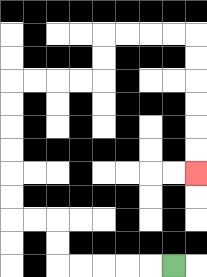{'start': '[7, 11]', 'end': '[8, 7]', 'path_directions': 'L,L,L,L,L,U,U,L,L,U,U,U,U,U,U,R,R,R,R,U,U,R,R,R,R,D,D,D,D,D,D', 'path_coordinates': '[[7, 11], [6, 11], [5, 11], [4, 11], [3, 11], [2, 11], [2, 10], [2, 9], [1, 9], [0, 9], [0, 8], [0, 7], [0, 6], [0, 5], [0, 4], [0, 3], [1, 3], [2, 3], [3, 3], [4, 3], [4, 2], [4, 1], [5, 1], [6, 1], [7, 1], [8, 1], [8, 2], [8, 3], [8, 4], [8, 5], [8, 6], [8, 7]]'}